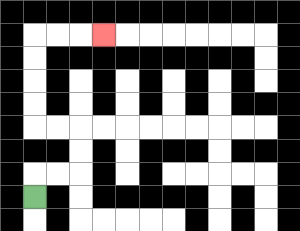{'start': '[1, 8]', 'end': '[4, 1]', 'path_directions': 'U,R,R,U,U,L,L,U,U,U,U,R,R,R', 'path_coordinates': '[[1, 8], [1, 7], [2, 7], [3, 7], [3, 6], [3, 5], [2, 5], [1, 5], [1, 4], [1, 3], [1, 2], [1, 1], [2, 1], [3, 1], [4, 1]]'}